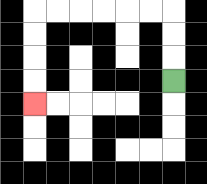{'start': '[7, 3]', 'end': '[1, 4]', 'path_directions': 'U,U,U,L,L,L,L,L,L,D,D,D,D', 'path_coordinates': '[[7, 3], [7, 2], [7, 1], [7, 0], [6, 0], [5, 0], [4, 0], [3, 0], [2, 0], [1, 0], [1, 1], [1, 2], [1, 3], [1, 4]]'}